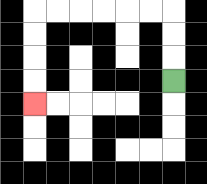{'start': '[7, 3]', 'end': '[1, 4]', 'path_directions': 'U,U,U,L,L,L,L,L,L,D,D,D,D', 'path_coordinates': '[[7, 3], [7, 2], [7, 1], [7, 0], [6, 0], [5, 0], [4, 0], [3, 0], [2, 0], [1, 0], [1, 1], [1, 2], [1, 3], [1, 4]]'}